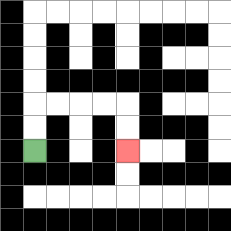{'start': '[1, 6]', 'end': '[5, 6]', 'path_directions': 'U,U,R,R,R,R,D,D', 'path_coordinates': '[[1, 6], [1, 5], [1, 4], [2, 4], [3, 4], [4, 4], [5, 4], [5, 5], [5, 6]]'}